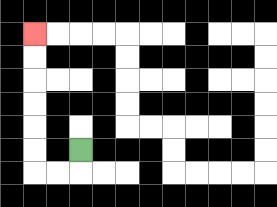{'start': '[3, 6]', 'end': '[1, 1]', 'path_directions': 'D,L,L,U,U,U,U,U,U', 'path_coordinates': '[[3, 6], [3, 7], [2, 7], [1, 7], [1, 6], [1, 5], [1, 4], [1, 3], [1, 2], [1, 1]]'}